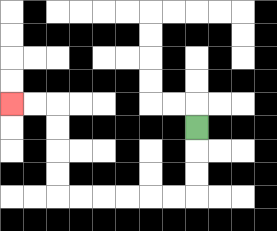{'start': '[8, 5]', 'end': '[0, 4]', 'path_directions': 'D,D,D,L,L,L,L,L,L,U,U,U,U,L,L', 'path_coordinates': '[[8, 5], [8, 6], [8, 7], [8, 8], [7, 8], [6, 8], [5, 8], [4, 8], [3, 8], [2, 8], [2, 7], [2, 6], [2, 5], [2, 4], [1, 4], [0, 4]]'}